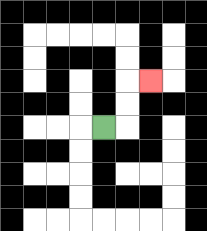{'start': '[4, 5]', 'end': '[6, 3]', 'path_directions': 'R,U,U,R', 'path_coordinates': '[[4, 5], [5, 5], [5, 4], [5, 3], [6, 3]]'}